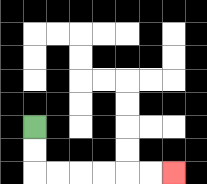{'start': '[1, 5]', 'end': '[7, 7]', 'path_directions': 'D,D,R,R,R,R,R,R', 'path_coordinates': '[[1, 5], [1, 6], [1, 7], [2, 7], [3, 7], [4, 7], [5, 7], [6, 7], [7, 7]]'}